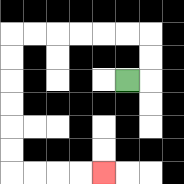{'start': '[5, 3]', 'end': '[4, 7]', 'path_directions': 'R,U,U,L,L,L,L,L,L,D,D,D,D,D,D,R,R,R,R', 'path_coordinates': '[[5, 3], [6, 3], [6, 2], [6, 1], [5, 1], [4, 1], [3, 1], [2, 1], [1, 1], [0, 1], [0, 2], [0, 3], [0, 4], [0, 5], [0, 6], [0, 7], [1, 7], [2, 7], [3, 7], [4, 7]]'}